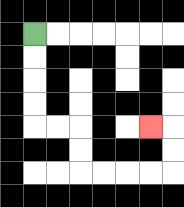{'start': '[1, 1]', 'end': '[6, 5]', 'path_directions': 'D,D,D,D,R,R,D,D,R,R,R,R,U,U,L', 'path_coordinates': '[[1, 1], [1, 2], [1, 3], [1, 4], [1, 5], [2, 5], [3, 5], [3, 6], [3, 7], [4, 7], [5, 7], [6, 7], [7, 7], [7, 6], [7, 5], [6, 5]]'}